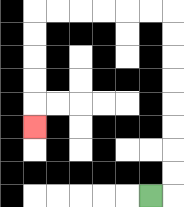{'start': '[6, 8]', 'end': '[1, 5]', 'path_directions': 'R,U,U,U,U,U,U,U,U,L,L,L,L,L,L,D,D,D,D,D', 'path_coordinates': '[[6, 8], [7, 8], [7, 7], [7, 6], [7, 5], [7, 4], [7, 3], [7, 2], [7, 1], [7, 0], [6, 0], [5, 0], [4, 0], [3, 0], [2, 0], [1, 0], [1, 1], [1, 2], [1, 3], [1, 4], [1, 5]]'}